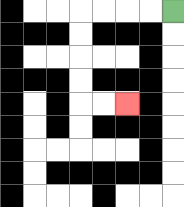{'start': '[7, 0]', 'end': '[5, 4]', 'path_directions': 'L,L,L,L,D,D,D,D,R,R', 'path_coordinates': '[[7, 0], [6, 0], [5, 0], [4, 0], [3, 0], [3, 1], [3, 2], [3, 3], [3, 4], [4, 4], [5, 4]]'}